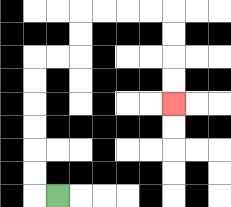{'start': '[2, 8]', 'end': '[7, 4]', 'path_directions': 'L,U,U,U,U,U,U,R,R,U,U,R,R,R,R,D,D,D,D', 'path_coordinates': '[[2, 8], [1, 8], [1, 7], [1, 6], [1, 5], [1, 4], [1, 3], [1, 2], [2, 2], [3, 2], [3, 1], [3, 0], [4, 0], [5, 0], [6, 0], [7, 0], [7, 1], [7, 2], [7, 3], [7, 4]]'}